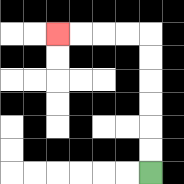{'start': '[6, 7]', 'end': '[2, 1]', 'path_directions': 'U,U,U,U,U,U,L,L,L,L', 'path_coordinates': '[[6, 7], [6, 6], [6, 5], [6, 4], [6, 3], [6, 2], [6, 1], [5, 1], [4, 1], [3, 1], [2, 1]]'}